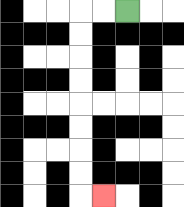{'start': '[5, 0]', 'end': '[4, 8]', 'path_directions': 'L,L,D,D,D,D,D,D,D,D,R', 'path_coordinates': '[[5, 0], [4, 0], [3, 0], [3, 1], [3, 2], [3, 3], [3, 4], [3, 5], [3, 6], [3, 7], [3, 8], [4, 8]]'}